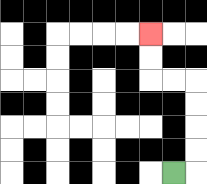{'start': '[7, 7]', 'end': '[6, 1]', 'path_directions': 'R,U,U,U,U,L,L,U,U', 'path_coordinates': '[[7, 7], [8, 7], [8, 6], [8, 5], [8, 4], [8, 3], [7, 3], [6, 3], [6, 2], [6, 1]]'}